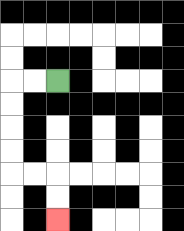{'start': '[2, 3]', 'end': '[2, 9]', 'path_directions': 'L,L,D,D,D,D,R,R,D,D', 'path_coordinates': '[[2, 3], [1, 3], [0, 3], [0, 4], [0, 5], [0, 6], [0, 7], [1, 7], [2, 7], [2, 8], [2, 9]]'}